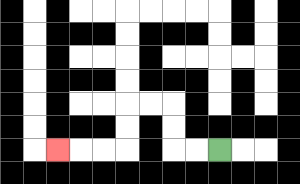{'start': '[9, 6]', 'end': '[2, 6]', 'path_directions': 'L,L,U,U,L,L,D,D,L,L,L', 'path_coordinates': '[[9, 6], [8, 6], [7, 6], [7, 5], [7, 4], [6, 4], [5, 4], [5, 5], [5, 6], [4, 6], [3, 6], [2, 6]]'}